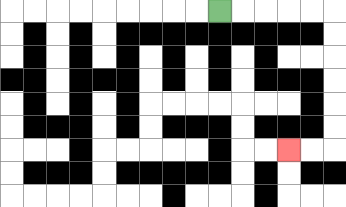{'start': '[9, 0]', 'end': '[12, 6]', 'path_directions': 'R,R,R,R,R,D,D,D,D,D,D,L,L', 'path_coordinates': '[[9, 0], [10, 0], [11, 0], [12, 0], [13, 0], [14, 0], [14, 1], [14, 2], [14, 3], [14, 4], [14, 5], [14, 6], [13, 6], [12, 6]]'}